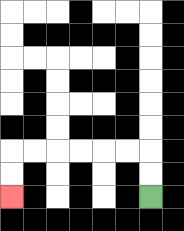{'start': '[6, 8]', 'end': '[0, 8]', 'path_directions': 'U,U,L,L,L,L,L,L,D,D', 'path_coordinates': '[[6, 8], [6, 7], [6, 6], [5, 6], [4, 6], [3, 6], [2, 6], [1, 6], [0, 6], [0, 7], [0, 8]]'}